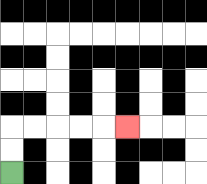{'start': '[0, 7]', 'end': '[5, 5]', 'path_directions': 'U,U,R,R,R,R,R', 'path_coordinates': '[[0, 7], [0, 6], [0, 5], [1, 5], [2, 5], [3, 5], [4, 5], [5, 5]]'}